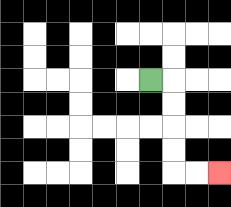{'start': '[6, 3]', 'end': '[9, 7]', 'path_directions': 'R,D,D,D,D,R,R', 'path_coordinates': '[[6, 3], [7, 3], [7, 4], [7, 5], [7, 6], [7, 7], [8, 7], [9, 7]]'}